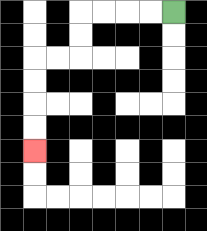{'start': '[7, 0]', 'end': '[1, 6]', 'path_directions': 'L,L,L,L,D,D,L,L,D,D,D,D', 'path_coordinates': '[[7, 0], [6, 0], [5, 0], [4, 0], [3, 0], [3, 1], [3, 2], [2, 2], [1, 2], [1, 3], [1, 4], [1, 5], [1, 6]]'}